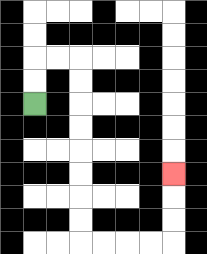{'start': '[1, 4]', 'end': '[7, 7]', 'path_directions': 'U,U,R,R,D,D,D,D,D,D,D,D,R,R,R,R,U,U,U', 'path_coordinates': '[[1, 4], [1, 3], [1, 2], [2, 2], [3, 2], [3, 3], [3, 4], [3, 5], [3, 6], [3, 7], [3, 8], [3, 9], [3, 10], [4, 10], [5, 10], [6, 10], [7, 10], [7, 9], [7, 8], [7, 7]]'}